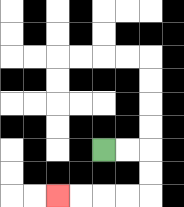{'start': '[4, 6]', 'end': '[2, 8]', 'path_directions': 'R,R,D,D,L,L,L,L', 'path_coordinates': '[[4, 6], [5, 6], [6, 6], [6, 7], [6, 8], [5, 8], [4, 8], [3, 8], [2, 8]]'}